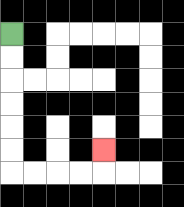{'start': '[0, 1]', 'end': '[4, 6]', 'path_directions': 'D,D,D,D,D,D,R,R,R,R,U', 'path_coordinates': '[[0, 1], [0, 2], [0, 3], [0, 4], [0, 5], [0, 6], [0, 7], [1, 7], [2, 7], [3, 7], [4, 7], [4, 6]]'}